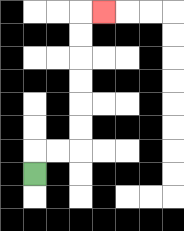{'start': '[1, 7]', 'end': '[4, 0]', 'path_directions': 'U,R,R,U,U,U,U,U,U,R', 'path_coordinates': '[[1, 7], [1, 6], [2, 6], [3, 6], [3, 5], [3, 4], [3, 3], [3, 2], [3, 1], [3, 0], [4, 0]]'}